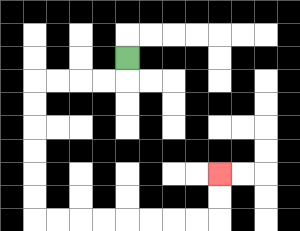{'start': '[5, 2]', 'end': '[9, 7]', 'path_directions': 'D,L,L,L,L,D,D,D,D,D,D,R,R,R,R,R,R,R,R,U,U', 'path_coordinates': '[[5, 2], [5, 3], [4, 3], [3, 3], [2, 3], [1, 3], [1, 4], [1, 5], [1, 6], [1, 7], [1, 8], [1, 9], [2, 9], [3, 9], [4, 9], [5, 9], [6, 9], [7, 9], [8, 9], [9, 9], [9, 8], [9, 7]]'}